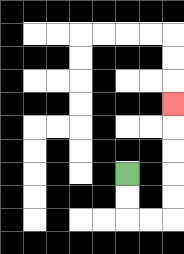{'start': '[5, 7]', 'end': '[7, 4]', 'path_directions': 'D,D,R,R,U,U,U,U,U', 'path_coordinates': '[[5, 7], [5, 8], [5, 9], [6, 9], [7, 9], [7, 8], [7, 7], [7, 6], [7, 5], [7, 4]]'}